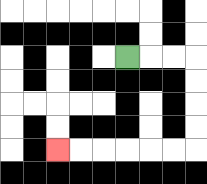{'start': '[5, 2]', 'end': '[2, 6]', 'path_directions': 'R,R,R,D,D,D,D,L,L,L,L,L,L', 'path_coordinates': '[[5, 2], [6, 2], [7, 2], [8, 2], [8, 3], [8, 4], [8, 5], [8, 6], [7, 6], [6, 6], [5, 6], [4, 6], [3, 6], [2, 6]]'}